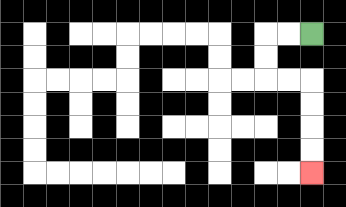{'start': '[13, 1]', 'end': '[13, 7]', 'path_directions': 'L,L,D,D,R,R,D,D,D,D', 'path_coordinates': '[[13, 1], [12, 1], [11, 1], [11, 2], [11, 3], [12, 3], [13, 3], [13, 4], [13, 5], [13, 6], [13, 7]]'}